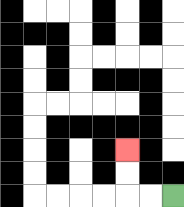{'start': '[7, 8]', 'end': '[5, 6]', 'path_directions': 'L,L,U,U', 'path_coordinates': '[[7, 8], [6, 8], [5, 8], [5, 7], [5, 6]]'}